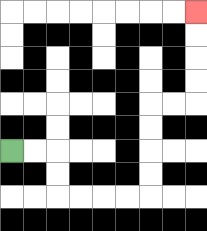{'start': '[0, 6]', 'end': '[8, 0]', 'path_directions': 'R,R,D,D,R,R,R,R,U,U,U,U,R,R,U,U,U,U', 'path_coordinates': '[[0, 6], [1, 6], [2, 6], [2, 7], [2, 8], [3, 8], [4, 8], [5, 8], [6, 8], [6, 7], [6, 6], [6, 5], [6, 4], [7, 4], [8, 4], [8, 3], [8, 2], [8, 1], [8, 0]]'}